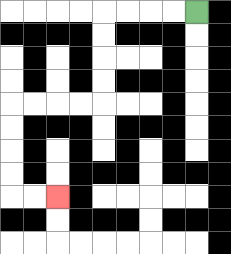{'start': '[8, 0]', 'end': '[2, 8]', 'path_directions': 'L,L,L,L,D,D,D,D,L,L,L,L,D,D,D,D,R,R', 'path_coordinates': '[[8, 0], [7, 0], [6, 0], [5, 0], [4, 0], [4, 1], [4, 2], [4, 3], [4, 4], [3, 4], [2, 4], [1, 4], [0, 4], [0, 5], [0, 6], [0, 7], [0, 8], [1, 8], [2, 8]]'}